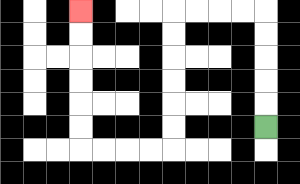{'start': '[11, 5]', 'end': '[3, 0]', 'path_directions': 'U,U,U,U,U,L,L,L,L,D,D,D,D,D,D,L,L,L,L,U,U,U,U,U,U', 'path_coordinates': '[[11, 5], [11, 4], [11, 3], [11, 2], [11, 1], [11, 0], [10, 0], [9, 0], [8, 0], [7, 0], [7, 1], [7, 2], [7, 3], [7, 4], [7, 5], [7, 6], [6, 6], [5, 6], [4, 6], [3, 6], [3, 5], [3, 4], [3, 3], [3, 2], [3, 1], [3, 0]]'}